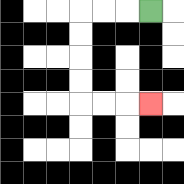{'start': '[6, 0]', 'end': '[6, 4]', 'path_directions': 'L,L,L,D,D,D,D,R,R,R', 'path_coordinates': '[[6, 0], [5, 0], [4, 0], [3, 0], [3, 1], [3, 2], [3, 3], [3, 4], [4, 4], [5, 4], [6, 4]]'}